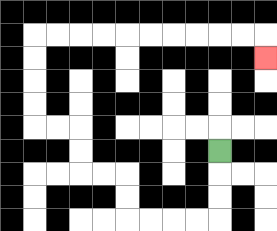{'start': '[9, 6]', 'end': '[11, 2]', 'path_directions': 'D,D,D,L,L,L,L,U,U,L,L,U,U,L,L,U,U,U,U,R,R,R,R,R,R,R,R,R,R,D', 'path_coordinates': '[[9, 6], [9, 7], [9, 8], [9, 9], [8, 9], [7, 9], [6, 9], [5, 9], [5, 8], [5, 7], [4, 7], [3, 7], [3, 6], [3, 5], [2, 5], [1, 5], [1, 4], [1, 3], [1, 2], [1, 1], [2, 1], [3, 1], [4, 1], [5, 1], [6, 1], [7, 1], [8, 1], [9, 1], [10, 1], [11, 1], [11, 2]]'}